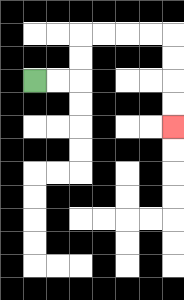{'start': '[1, 3]', 'end': '[7, 5]', 'path_directions': 'R,R,U,U,R,R,R,R,D,D,D,D', 'path_coordinates': '[[1, 3], [2, 3], [3, 3], [3, 2], [3, 1], [4, 1], [5, 1], [6, 1], [7, 1], [7, 2], [7, 3], [7, 4], [7, 5]]'}